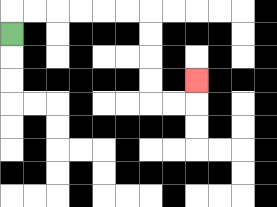{'start': '[0, 1]', 'end': '[8, 3]', 'path_directions': 'U,R,R,R,R,R,R,D,D,D,D,R,R,U', 'path_coordinates': '[[0, 1], [0, 0], [1, 0], [2, 0], [3, 0], [4, 0], [5, 0], [6, 0], [6, 1], [6, 2], [6, 3], [6, 4], [7, 4], [8, 4], [8, 3]]'}